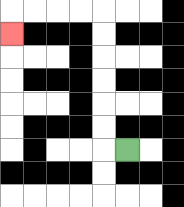{'start': '[5, 6]', 'end': '[0, 1]', 'path_directions': 'L,U,U,U,U,U,U,L,L,L,L,D', 'path_coordinates': '[[5, 6], [4, 6], [4, 5], [4, 4], [4, 3], [4, 2], [4, 1], [4, 0], [3, 0], [2, 0], [1, 0], [0, 0], [0, 1]]'}